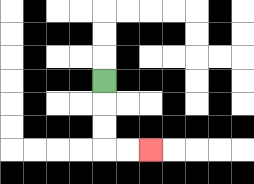{'start': '[4, 3]', 'end': '[6, 6]', 'path_directions': 'D,D,D,R,R', 'path_coordinates': '[[4, 3], [4, 4], [4, 5], [4, 6], [5, 6], [6, 6]]'}